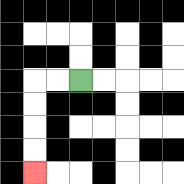{'start': '[3, 3]', 'end': '[1, 7]', 'path_directions': 'L,L,D,D,D,D', 'path_coordinates': '[[3, 3], [2, 3], [1, 3], [1, 4], [1, 5], [1, 6], [1, 7]]'}